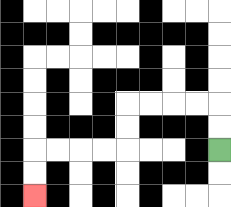{'start': '[9, 6]', 'end': '[1, 8]', 'path_directions': 'U,U,L,L,L,L,D,D,L,L,L,L,D,D', 'path_coordinates': '[[9, 6], [9, 5], [9, 4], [8, 4], [7, 4], [6, 4], [5, 4], [5, 5], [5, 6], [4, 6], [3, 6], [2, 6], [1, 6], [1, 7], [1, 8]]'}